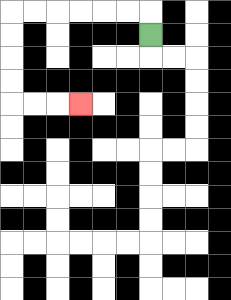{'start': '[6, 1]', 'end': '[3, 4]', 'path_directions': 'U,L,L,L,L,L,L,D,D,D,D,R,R,R', 'path_coordinates': '[[6, 1], [6, 0], [5, 0], [4, 0], [3, 0], [2, 0], [1, 0], [0, 0], [0, 1], [0, 2], [0, 3], [0, 4], [1, 4], [2, 4], [3, 4]]'}